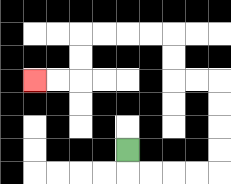{'start': '[5, 6]', 'end': '[1, 3]', 'path_directions': 'D,R,R,R,R,U,U,U,U,L,L,U,U,L,L,L,L,D,D,L,L', 'path_coordinates': '[[5, 6], [5, 7], [6, 7], [7, 7], [8, 7], [9, 7], [9, 6], [9, 5], [9, 4], [9, 3], [8, 3], [7, 3], [7, 2], [7, 1], [6, 1], [5, 1], [4, 1], [3, 1], [3, 2], [3, 3], [2, 3], [1, 3]]'}